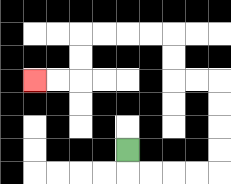{'start': '[5, 6]', 'end': '[1, 3]', 'path_directions': 'D,R,R,R,R,U,U,U,U,L,L,U,U,L,L,L,L,D,D,L,L', 'path_coordinates': '[[5, 6], [5, 7], [6, 7], [7, 7], [8, 7], [9, 7], [9, 6], [9, 5], [9, 4], [9, 3], [8, 3], [7, 3], [7, 2], [7, 1], [6, 1], [5, 1], [4, 1], [3, 1], [3, 2], [3, 3], [2, 3], [1, 3]]'}